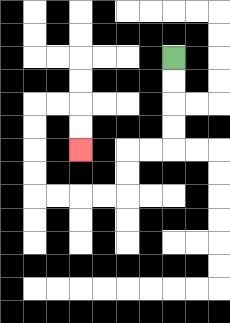{'start': '[7, 2]', 'end': '[3, 6]', 'path_directions': 'D,D,D,D,L,L,D,D,L,L,L,L,U,U,U,U,R,R,D,D', 'path_coordinates': '[[7, 2], [7, 3], [7, 4], [7, 5], [7, 6], [6, 6], [5, 6], [5, 7], [5, 8], [4, 8], [3, 8], [2, 8], [1, 8], [1, 7], [1, 6], [1, 5], [1, 4], [2, 4], [3, 4], [3, 5], [3, 6]]'}